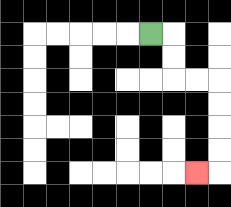{'start': '[6, 1]', 'end': '[8, 7]', 'path_directions': 'R,D,D,R,R,D,D,D,D,L', 'path_coordinates': '[[6, 1], [7, 1], [7, 2], [7, 3], [8, 3], [9, 3], [9, 4], [9, 5], [9, 6], [9, 7], [8, 7]]'}